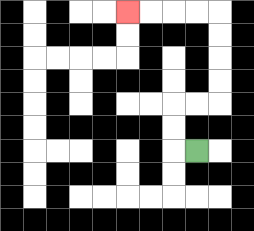{'start': '[8, 6]', 'end': '[5, 0]', 'path_directions': 'L,U,U,R,R,U,U,U,U,L,L,L,L', 'path_coordinates': '[[8, 6], [7, 6], [7, 5], [7, 4], [8, 4], [9, 4], [9, 3], [9, 2], [9, 1], [9, 0], [8, 0], [7, 0], [6, 0], [5, 0]]'}